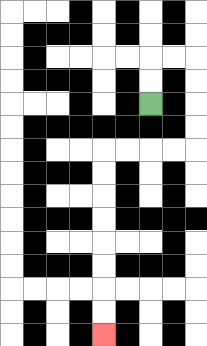{'start': '[6, 4]', 'end': '[4, 14]', 'path_directions': 'U,U,R,R,D,D,D,D,L,L,L,L,D,D,D,D,D,D,D,D', 'path_coordinates': '[[6, 4], [6, 3], [6, 2], [7, 2], [8, 2], [8, 3], [8, 4], [8, 5], [8, 6], [7, 6], [6, 6], [5, 6], [4, 6], [4, 7], [4, 8], [4, 9], [4, 10], [4, 11], [4, 12], [4, 13], [4, 14]]'}